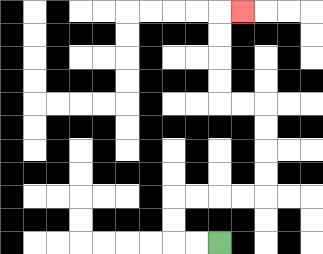{'start': '[9, 10]', 'end': '[10, 0]', 'path_directions': 'L,L,U,U,R,R,R,R,U,U,U,U,L,L,U,U,U,U,R', 'path_coordinates': '[[9, 10], [8, 10], [7, 10], [7, 9], [7, 8], [8, 8], [9, 8], [10, 8], [11, 8], [11, 7], [11, 6], [11, 5], [11, 4], [10, 4], [9, 4], [9, 3], [9, 2], [9, 1], [9, 0], [10, 0]]'}